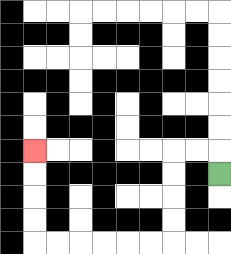{'start': '[9, 7]', 'end': '[1, 6]', 'path_directions': 'U,L,L,D,D,D,D,L,L,L,L,L,L,U,U,U,U', 'path_coordinates': '[[9, 7], [9, 6], [8, 6], [7, 6], [7, 7], [7, 8], [7, 9], [7, 10], [6, 10], [5, 10], [4, 10], [3, 10], [2, 10], [1, 10], [1, 9], [1, 8], [1, 7], [1, 6]]'}